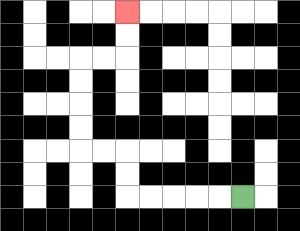{'start': '[10, 8]', 'end': '[5, 0]', 'path_directions': 'L,L,L,L,L,U,U,L,L,U,U,U,U,R,R,U,U', 'path_coordinates': '[[10, 8], [9, 8], [8, 8], [7, 8], [6, 8], [5, 8], [5, 7], [5, 6], [4, 6], [3, 6], [3, 5], [3, 4], [3, 3], [3, 2], [4, 2], [5, 2], [5, 1], [5, 0]]'}